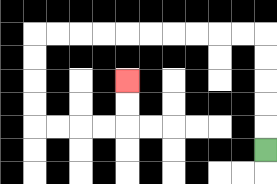{'start': '[11, 6]', 'end': '[5, 3]', 'path_directions': 'U,U,U,U,U,L,L,L,L,L,L,L,L,L,L,D,D,D,D,R,R,R,R,U,U', 'path_coordinates': '[[11, 6], [11, 5], [11, 4], [11, 3], [11, 2], [11, 1], [10, 1], [9, 1], [8, 1], [7, 1], [6, 1], [5, 1], [4, 1], [3, 1], [2, 1], [1, 1], [1, 2], [1, 3], [1, 4], [1, 5], [2, 5], [3, 5], [4, 5], [5, 5], [5, 4], [5, 3]]'}